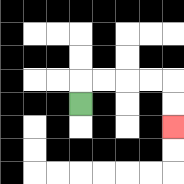{'start': '[3, 4]', 'end': '[7, 5]', 'path_directions': 'U,R,R,R,R,D,D', 'path_coordinates': '[[3, 4], [3, 3], [4, 3], [5, 3], [6, 3], [7, 3], [7, 4], [7, 5]]'}